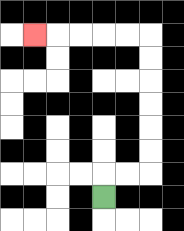{'start': '[4, 8]', 'end': '[1, 1]', 'path_directions': 'U,R,R,U,U,U,U,U,U,L,L,L,L,L', 'path_coordinates': '[[4, 8], [4, 7], [5, 7], [6, 7], [6, 6], [6, 5], [6, 4], [6, 3], [6, 2], [6, 1], [5, 1], [4, 1], [3, 1], [2, 1], [1, 1]]'}